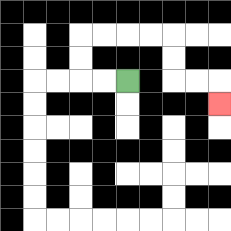{'start': '[5, 3]', 'end': '[9, 4]', 'path_directions': 'L,L,U,U,R,R,R,R,D,D,R,R,D', 'path_coordinates': '[[5, 3], [4, 3], [3, 3], [3, 2], [3, 1], [4, 1], [5, 1], [6, 1], [7, 1], [7, 2], [7, 3], [8, 3], [9, 3], [9, 4]]'}